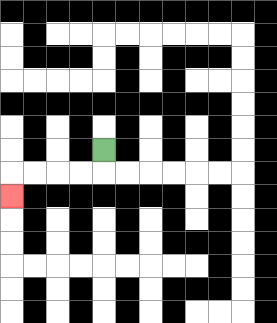{'start': '[4, 6]', 'end': '[0, 8]', 'path_directions': 'D,L,L,L,L,D', 'path_coordinates': '[[4, 6], [4, 7], [3, 7], [2, 7], [1, 7], [0, 7], [0, 8]]'}